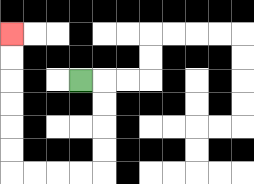{'start': '[3, 3]', 'end': '[0, 1]', 'path_directions': 'R,D,D,D,D,L,L,L,L,U,U,U,U,U,U', 'path_coordinates': '[[3, 3], [4, 3], [4, 4], [4, 5], [4, 6], [4, 7], [3, 7], [2, 7], [1, 7], [0, 7], [0, 6], [0, 5], [0, 4], [0, 3], [0, 2], [0, 1]]'}